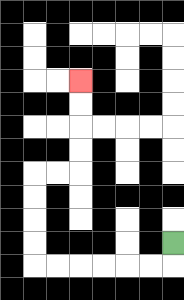{'start': '[7, 10]', 'end': '[3, 3]', 'path_directions': 'D,L,L,L,L,L,L,U,U,U,U,R,R,U,U,U,U', 'path_coordinates': '[[7, 10], [7, 11], [6, 11], [5, 11], [4, 11], [3, 11], [2, 11], [1, 11], [1, 10], [1, 9], [1, 8], [1, 7], [2, 7], [3, 7], [3, 6], [3, 5], [3, 4], [3, 3]]'}